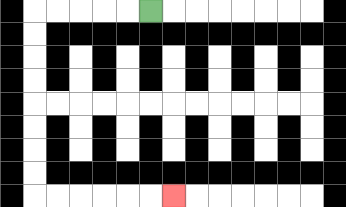{'start': '[6, 0]', 'end': '[7, 8]', 'path_directions': 'L,L,L,L,L,D,D,D,D,D,D,D,D,R,R,R,R,R,R', 'path_coordinates': '[[6, 0], [5, 0], [4, 0], [3, 0], [2, 0], [1, 0], [1, 1], [1, 2], [1, 3], [1, 4], [1, 5], [1, 6], [1, 7], [1, 8], [2, 8], [3, 8], [4, 8], [5, 8], [6, 8], [7, 8]]'}